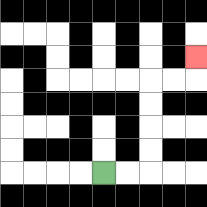{'start': '[4, 7]', 'end': '[8, 2]', 'path_directions': 'R,R,U,U,U,U,R,R,U', 'path_coordinates': '[[4, 7], [5, 7], [6, 7], [6, 6], [6, 5], [6, 4], [6, 3], [7, 3], [8, 3], [8, 2]]'}